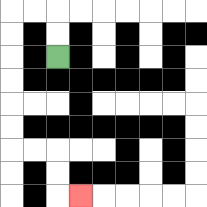{'start': '[2, 2]', 'end': '[3, 8]', 'path_directions': 'U,U,L,L,D,D,D,D,D,D,R,R,D,D,R', 'path_coordinates': '[[2, 2], [2, 1], [2, 0], [1, 0], [0, 0], [0, 1], [0, 2], [0, 3], [0, 4], [0, 5], [0, 6], [1, 6], [2, 6], [2, 7], [2, 8], [3, 8]]'}